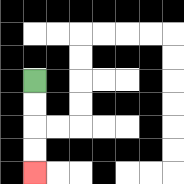{'start': '[1, 3]', 'end': '[1, 7]', 'path_directions': 'D,D,D,D', 'path_coordinates': '[[1, 3], [1, 4], [1, 5], [1, 6], [1, 7]]'}